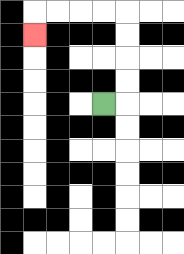{'start': '[4, 4]', 'end': '[1, 1]', 'path_directions': 'R,U,U,U,U,L,L,L,L,D', 'path_coordinates': '[[4, 4], [5, 4], [5, 3], [5, 2], [5, 1], [5, 0], [4, 0], [3, 0], [2, 0], [1, 0], [1, 1]]'}